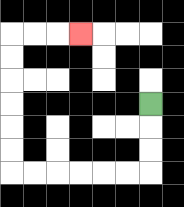{'start': '[6, 4]', 'end': '[3, 1]', 'path_directions': 'D,D,D,L,L,L,L,L,L,U,U,U,U,U,U,R,R,R', 'path_coordinates': '[[6, 4], [6, 5], [6, 6], [6, 7], [5, 7], [4, 7], [3, 7], [2, 7], [1, 7], [0, 7], [0, 6], [0, 5], [0, 4], [0, 3], [0, 2], [0, 1], [1, 1], [2, 1], [3, 1]]'}